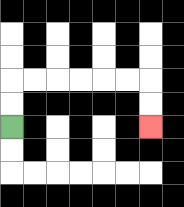{'start': '[0, 5]', 'end': '[6, 5]', 'path_directions': 'U,U,R,R,R,R,R,R,D,D', 'path_coordinates': '[[0, 5], [0, 4], [0, 3], [1, 3], [2, 3], [3, 3], [4, 3], [5, 3], [6, 3], [6, 4], [6, 5]]'}